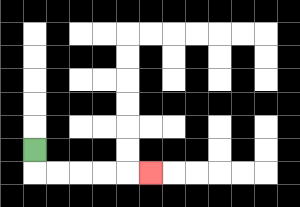{'start': '[1, 6]', 'end': '[6, 7]', 'path_directions': 'D,R,R,R,R,R', 'path_coordinates': '[[1, 6], [1, 7], [2, 7], [3, 7], [4, 7], [5, 7], [6, 7]]'}